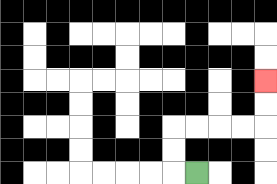{'start': '[8, 7]', 'end': '[11, 3]', 'path_directions': 'L,U,U,R,R,R,R,U,U', 'path_coordinates': '[[8, 7], [7, 7], [7, 6], [7, 5], [8, 5], [9, 5], [10, 5], [11, 5], [11, 4], [11, 3]]'}